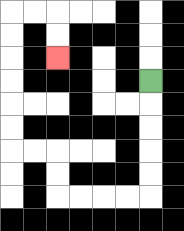{'start': '[6, 3]', 'end': '[2, 2]', 'path_directions': 'D,D,D,D,D,L,L,L,L,U,U,L,L,U,U,U,U,U,U,R,R,D,D', 'path_coordinates': '[[6, 3], [6, 4], [6, 5], [6, 6], [6, 7], [6, 8], [5, 8], [4, 8], [3, 8], [2, 8], [2, 7], [2, 6], [1, 6], [0, 6], [0, 5], [0, 4], [0, 3], [0, 2], [0, 1], [0, 0], [1, 0], [2, 0], [2, 1], [2, 2]]'}